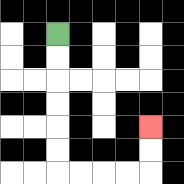{'start': '[2, 1]', 'end': '[6, 5]', 'path_directions': 'D,D,D,D,D,D,R,R,R,R,U,U', 'path_coordinates': '[[2, 1], [2, 2], [2, 3], [2, 4], [2, 5], [2, 6], [2, 7], [3, 7], [4, 7], [5, 7], [6, 7], [6, 6], [6, 5]]'}